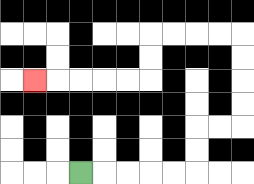{'start': '[3, 7]', 'end': '[1, 3]', 'path_directions': 'R,R,R,R,R,U,U,R,R,U,U,U,U,L,L,L,L,D,D,L,L,L,L,L', 'path_coordinates': '[[3, 7], [4, 7], [5, 7], [6, 7], [7, 7], [8, 7], [8, 6], [8, 5], [9, 5], [10, 5], [10, 4], [10, 3], [10, 2], [10, 1], [9, 1], [8, 1], [7, 1], [6, 1], [6, 2], [6, 3], [5, 3], [4, 3], [3, 3], [2, 3], [1, 3]]'}